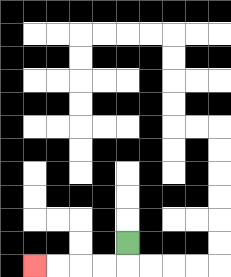{'start': '[5, 10]', 'end': '[1, 11]', 'path_directions': 'D,L,L,L,L', 'path_coordinates': '[[5, 10], [5, 11], [4, 11], [3, 11], [2, 11], [1, 11]]'}